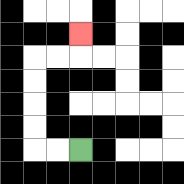{'start': '[3, 6]', 'end': '[3, 1]', 'path_directions': 'L,L,U,U,U,U,R,R,U', 'path_coordinates': '[[3, 6], [2, 6], [1, 6], [1, 5], [1, 4], [1, 3], [1, 2], [2, 2], [3, 2], [3, 1]]'}